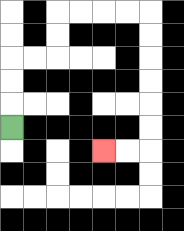{'start': '[0, 5]', 'end': '[4, 6]', 'path_directions': 'U,U,U,R,R,U,U,R,R,R,R,D,D,D,D,D,D,L,L', 'path_coordinates': '[[0, 5], [0, 4], [0, 3], [0, 2], [1, 2], [2, 2], [2, 1], [2, 0], [3, 0], [4, 0], [5, 0], [6, 0], [6, 1], [6, 2], [6, 3], [6, 4], [6, 5], [6, 6], [5, 6], [4, 6]]'}